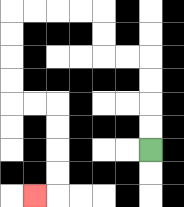{'start': '[6, 6]', 'end': '[1, 8]', 'path_directions': 'U,U,U,U,L,L,U,U,L,L,L,L,D,D,D,D,R,R,D,D,D,D,L', 'path_coordinates': '[[6, 6], [6, 5], [6, 4], [6, 3], [6, 2], [5, 2], [4, 2], [4, 1], [4, 0], [3, 0], [2, 0], [1, 0], [0, 0], [0, 1], [0, 2], [0, 3], [0, 4], [1, 4], [2, 4], [2, 5], [2, 6], [2, 7], [2, 8], [1, 8]]'}